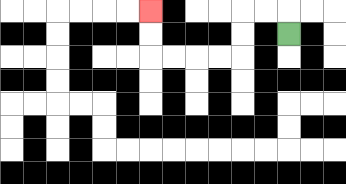{'start': '[12, 1]', 'end': '[6, 0]', 'path_directions': 'U,L,L,D,D,L,L,L,L,U,U', 'path_coordinates': '[[12, 1], [12, 0], [11, 0], [10, 0], [10, 1], [10, 2], [9, 2], [8, 2], [7, 2], [6, 2], [6, 1], [6, 0]]'}